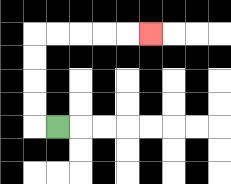{'start': '[2, 5]', 'end': '[6, 1]', 'path_directions': 'L,U,U,U,U,R,R,R,R,R', 'path_coordinates': '[[2, 5], [1, 5], [1, 4], [1, 3], [1, 2], [1, 1], [2, 1], [3, 1], [4, 1], [5, 1], [6, 1]]'}